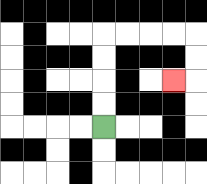{'start': '[4, 5]', 'end': '[7, 3]', 'path_directions': 'U,U,U,U,R,R,R,R,D,D,L', 'path_coordinates': '[[4, 5], [4, 4], [4, 3], [4, 2], [4, 1], [5, 1], [6, 1], [7, 1], [8, 1], [8, 2], [8, 3], [7, 3]]'}